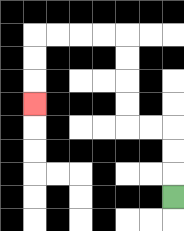{'start': '[7, 8]', 'end': '[1, 4]', 'path_directions': 'U,U,U,L,L,U,U,U,U,L,L,L,L,D,D,D', 'path_coordinates': '[[7, 8], [7, 7], [7, 6], [7, 5], [6, 5], [5, 5], [5, 4], [5, 3], [5, 2], [5, 1], [4, 1], [3, 1], [2, 1], [1, 1], [1, 2], [1, 3], [1, 4]]'}